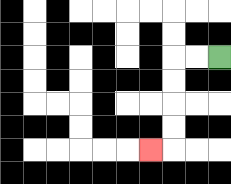{'start': '[9, 2]', 'end': '[6, 6]', 'path_directions': 'L,L,D,D,D,D,L', 'path_coordinates': '[[9, 2], [8, 2], [7, 2], [7, 3], [7, 4], [7, 5], [7, 6], [6, 6]]'}